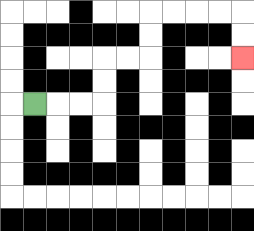{'start': '[1, 4]', 'end': '[10, 2]', 'path_directions': 'R,R,R,U,U,R,R,U,U,R,R,R,R,D,D', 'path_coordinates': '[[1, 4], [2, 4], [3, 4], [4, 4], [4, 3], [4, 2], [5, 2], [6, 2], [6, 1], [6, 0], [7, 0], [8, 0], [9, 0], [10, 0], [10, 1], [10, 2]]'}